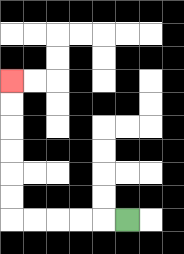{'start': '[5, 9]', 'end': '[0, 3]', 'path_directions': 'L,L,L,L,L,U,U,U,U,U,U', 'path_coordinates': '[[5, 9], [4, 9], [3, 9], [2, 9], [1, 9], [0, 9], [0, 8], [0, 7], [0, 6], [0, 5], [0, 4], [0, 3]]'}